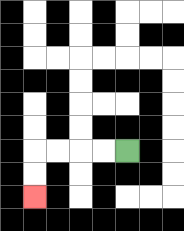{'start': '[5, 6]', 'end': '[1, 8]', 'path_directions': 'L,L,L,L,D,D', 'path_coordinates': '[[5, 6], [4, 6], [3, 6], [2, 6], [1, 6], [1, 7], [1, 8]]'}